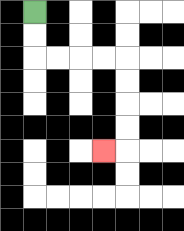{'start': '[1, 0]', 'end': '[4, 6]', 'path_directions': 'D,D,R,R,R,R,D,D,D,D,L', 'path_coordinates': '[[1, 0], [1, 1], [1, 2], [2, 2], [3, 2], [4, 2], [5, 2], [5, 3], [5, 4], [5, 5], [5, 6], [4, 6]]'}